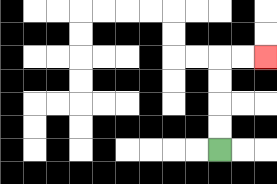{'start': '[9, 6]', 'end': '[11, 2]', 'path_directions': 'U,U,U,U,R,R', 'path_coordinates': '[[9, 6], [9, 5], [9, 4], [9, 3], [9, 2], [10, 2], [11, 2]]'}